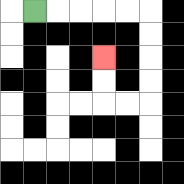{'start': '[1, 0]', 'end': '[4, 2]', 'path_directions': 'R,R,R,R,R,D,D,D,D,L,L,U,U', 'path_coordinates': '[[1, 0], [2, 0], [3, 0], [4, 0], [5, 0], [6, 0], [6, 1], [6, 2], [6, 3], [6, 4], [5, 4], [4, 4], [4, 3], [4, 2]]'}